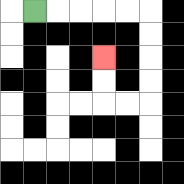{'start': '[1, 0]', 'end': '[4, 2]', 'path_directions': 'R,R,R,R,R,D,D,D,D,L,L,U,U', 'path_coordinates': '[[1, 0], [2, 0], [3, 0], [4, 0], [5, 0], [6, 0], [6, 1], [6, 2], [6, 3], [6, 4], [5, 4], [4, 4], [4, 3], [4, 2]]'}